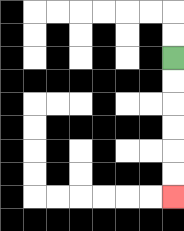{'start': '[7, 2]', 'end': '[7, 8]', 'path_directions': 'D,D,D,D,D,D', 'path_coordinates': '[[7, 2], [7, 3], [7, 4], [7, 5], [7, 6], [7, 7], [7, 8]]'}